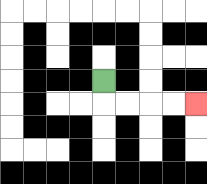{'start': '[4, 3]', 'end': '[8, 4]', 'path_directions': 'D,R,R,R,R', 'path_coordinates': '[[4, 3], [4, 4], [5, 4], [6, 4], [7, 4], [8, 4]]'}